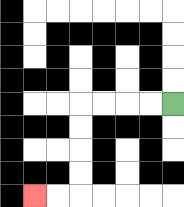{'start': '[7, 4]', 'end': '[1, 8]', 'path_directions': 'L,L,L,L,D,D,D,D,L,L', 'path_coordinates': '[[7, 4], [6, 4], [5, 4], [4, 4], [3, 4], [3, 5], [3, 6], [3, 7], [3, 8], [2, 8], [1, 8]]'}